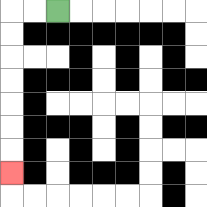{'start': '[2, 0]', 'end': '[0, 7]', 'path_directions': 'L,L,D,D,D,D,D,D,D', 'path_coordinates': '[[2, 0], [1, 0], [0, 0], [0, 1], [0, 2], [0, 3], [0, 4], [0, 5], [0, 6], [0, 7]]'}